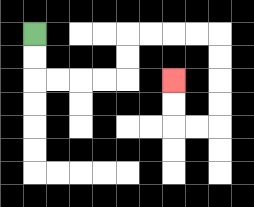{'start': '[1, 1]', 'end': '[7, 3]', 'path_directions': 'D,D,R,R,R,R,U,U,R,R,R,R,D,D,D,D,L,L,U,U', 'path_coordinates': '[[1, 1], [1, 2], [1, 3], [2, 3], [3, 3], [4, 3], [5, 3], [5, 2], [5, 1], [6, 1], [7, 1], [8, 1], [9, 1], [9, 2], [9, 3], [9, 4], [9, 5], [8, 5], [7, 5], [7, 4], [7, 3]]'}